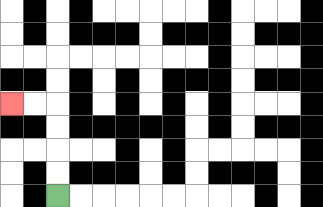{'start': '[2, 8]', 'end': '[0, 4]', 'path_directions': 'U,U,U,U,L,L', 'path_coordinates': '[[2, 8], [2, 7], [2, 6], [2, 5], [2, 4], [1, 4], [0, 4]]'}